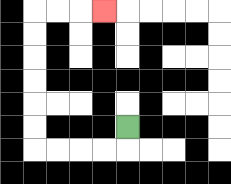{'start': '[5, 5]', 'end': '[4, 0]', 'path_directions': 'D,L,L,L,L,U,U,U,U,U,U,R,R,R', 'path_coordinates': '[[5, 5], [5, 6], [4, 6], [3, 6], [2, 6], [1, 6], [1, 5], [1, 4], [1, 3], [1, 2], [1, 1], [1, 0], [2, 0], [3, 0], [4, 0]]'}